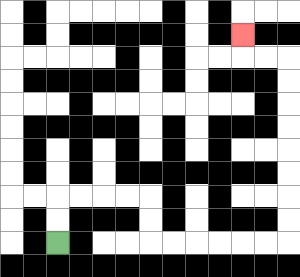{'start': '[2, 10]', 'end': '[10, 1]', 'path_directions': 'U,U,R,R,R,R,D,D,R,R,R,R,R,R,U,U,U,U,U,U,U,U,L,L,U', 'path_coordinates': '[[2, 10], [2, 9], [2, 8], [3, 8], [4, 8], [5, 8], [6, 8], [6, 9], [6, 10], [7, 10], [8, 10], [9, 10], [10, 10], [11, 10], [12, 10], [12, 9], [12, 8], [12, 7], [12, 6], [12, 5], [12, 4], [12, 3], [12, 2], [11, 2], [10, 2], [10, 1]]'}